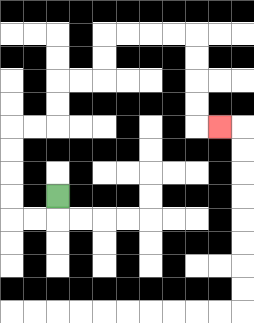{'start': '[2, 8]', 'end': '[9, 5]', 'path_directions': 'D,L,L,U,U,U,U,R,R,U,U,R,R,U,U,R,R,R,R,D,D,D,D,R', 'path_coordinates': '[[2, 8], [2, 9], [1, 9], [0, 9], [0, 8], [0, 7], [0, 6], [0, 5], [1, 5], [2, 5], [2, 4], [2, 3], [3, 3], [4, 3], [4, 2], [4, 1], [5, 1], [6, 1], [7, 1], [8, 1], [8, 2], [8, 3], [8, 4], [8, 5], [9, 5]]'}